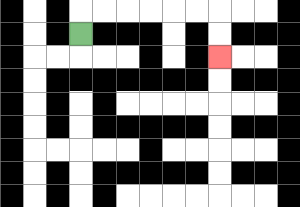{'start': '[3, 1]', 'end': '[9, 2]', 'path_directions': 'U,R,R,R,R,R,R,D,D', 'path_coordinates': '[[3, 1], [3, 0], [4, 0], [5, 0], [6, 0], [7, 0], [8, 0], [9, 0], [9, 1], [9, 2]]'}